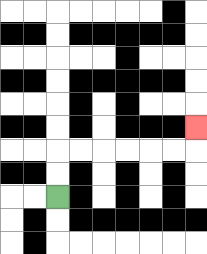{'start': '[2, 8]', 'end': '[8, 5]', 'path_directions': 'U,U,R,R,R,R,R,R,U', 'path_coordinates': '[[2, 8], [2, 7], [2, 6], [3, 6], [4, 6], [5, 6], [6, 6], [7, 6], [8, 6], [8, 5]]'}